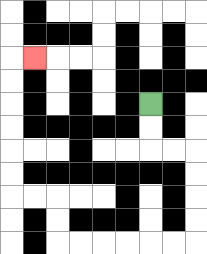{'start': '[6, 4]', 'end': '[1, 2]', 'path_directions': 'D,D,R,R,D,D,D,D,L,L,L,L,L,L,U,U,L,L,U,U,U,U,U,U,R', 'path_coordinates': '[[6, 4], [6, 5], [6, 6], [7, 6], [8, 6], [8, 7], [8, 8], [8, 9], [8, 10], [7, 10], [6, 10], [5, 10], [4, 10], [3, 10], [2, 10], [2, 9], [2, 8], [1, 8], [0, 8], [0, 7], [0, 6], [0, 5], [0, 4], [0, 3], [0, 2], [1, 2]]'}